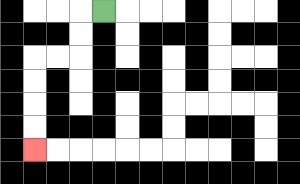{'start': '[4, 0]', 'end': '[1, 6]', 'path_directions': 'L,D,D,L,L,D,D,D,D', 'path_coordinates': '[[4, 0], [3, 0], [3, 1], [3, 2], [2, 2], [1, 2], [1, 3], [1, 4], [1, 5], [1, 6]]'}